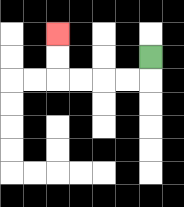{'start': '[6, 2]', 'end': '[2, 1]', 'path_directions': 'D,L,L,L,L,U,U', 'path_coordinates': '[[6, 2], [6, 3], [5, 3], [4, 3], [3, 3], [2, 3], [2, 2], [2, 1]]'}